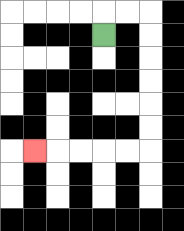{'start': '[4, 1]', 'end': '[1, 6]', 'path_directions': 'U,R,R,D,D,D,D,D,D,L,L,L,L,L', 'path_coordinates': '[[4, 1], [4, 0], [5, 0], [6, 0], [6, 1], [6, 2], [6, 3], [6, 4], [6, 5], [6, 6], [5, 6], [4, 6], [3, 6], [2, 6], [1, 6]]'}